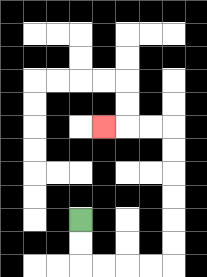{'start': '[3, 9]', 'end': '[4, 5]', 'path_directions': 'D,D,R,R,R,R,U,U,U,U,U,U,L,L,L', 'path_coordinates': '[[3, 9], [3, 10], [3, 11], [4, 11], [5, 11], [6, 11], [7, 11], [7, 10], [7, 9], [7, 8], [7, 7], [7, 6], [7, 5], [6, 5], [5, 5], [4, 5]]'}